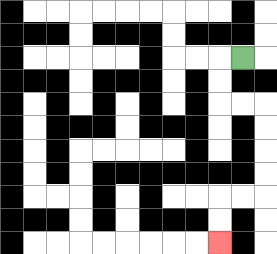{'start': '[10, 2]', 'end': '[9, 10]', 'path_directions': 'L,D,D,R,R,D,D,D,D,L,L,D,D', 'path_coordinates': '[[10, 2], [9, 2], [9, 3], [9, 4], [10, 4], [11, 4], [11, 5], [11, 6], [11, 7], [11, 8], [10, 8], [9, 8], [9, 9], [9, 10]]'}